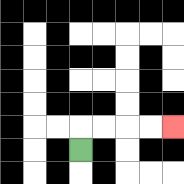{'start': '[3, 6]', 'end': '[7, 5]', 'path_directions': 'U,R,R,R,R', 'path_coordinates': '[[3, 6], [3, 5], [4, 5], [5, 5], [6, 5], [7, 5]]'}